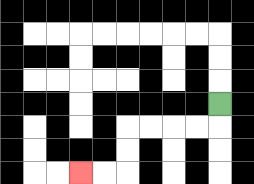{'start': '[9, 4]', 'end': '[3, 7]', 'path_directions': 'D,L,L,L,L,D,D,L,L', 'path_coordinates': '[[9, 4], [9, 5], [8, 5], [7, 5], [6, 5], [5, 5], [5, 6], [5, 7], [4, 7], [3, 7]]'}